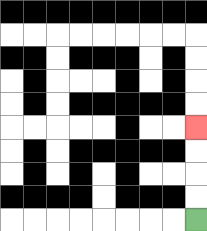{'start': '[8, 9]', 'end': '[8, 5]', 'path_directions': 'U,U,U,U', 'path_coordinates': '[[8, 9], [8, 8], [8, 7], [8, 6], [8, 5]]'}